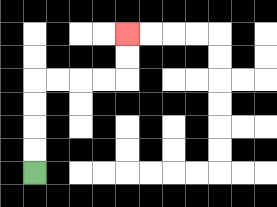{'start': '[1, 7]', 'end': '[5, 1]', 'path_directions': 'U,U,U,U,R,R,R,R,U,U', 'path_coordinates': '[[1, 7], [1, 6], [1, 5], [1, 4], [1, 3], [2, 3], [3, 3], [4, 3], [5, 3], [5, 2], [5, 1]]'}